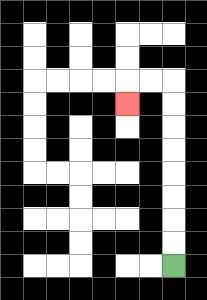{'start': '[7, 11]', 'end': '[5, 4]', 'path_directions': 'U,U,U,U,U,U,U,U,L,L,D', 'path_coordinates': '[[7, 11], [7, 10], [7, 9], [7, 8], [7, 7], [7, 6], [7, 5], [7, 4], [7, 3], [6, 3], [5, 3], [5, 4]]'}